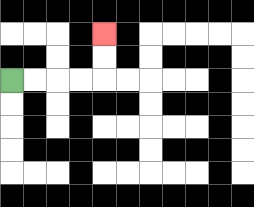{'start': '[0, 3]', 'end': '[4, 1]', 'path_directions': 'R,R,R,R,U,U', 'path_coordinates': '[[0, 3], [1, 3], [2, 3], [3, 3], [4, 3], [4, 2], [4, 1]]'}